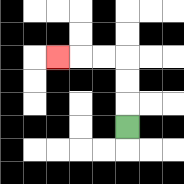{'start': '[5, 5]', 'end': '[2, 2]', 'path_directions': 'U,U,U,L,L,L', 'path_coordinates': '[[5, 5], [5, 4], [5, 3], [5, 2], [4, 2], [3, 2], [2, 2]]'}